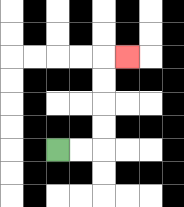{'start': '[2, 6]', 'end': '[5, 2]', 'path_directions': 'R,R,U,U,U,U,R', 'path_coordinates': '[[2, 6], [3, 6], [4, 6], [4, 5], [4, 4], [4, 3], [4, 2], [5, 2]]'}